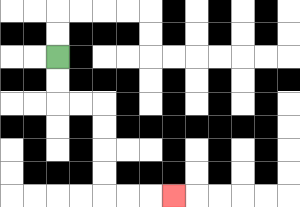{'start': '[2, 2]', 'end': '[7, 8]', 'path_directions': 'D,D,R,R,D,D,D,D,R,R,R', 'path_coordinates': '[[2, 2], [2, 3], [2, 4], [3, 4], [4, 4], [4, 5], [4, 6], [4, 7], [4, 8], [5, 8], [6, 8], [7, 8]]'}